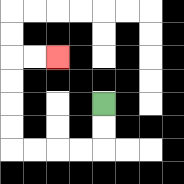{'start': '[4, 4]', 'end': '[2, 2]', 'path_directions': 'D,D,L,L,L,L,U,U,U,U,R,R', 'path_coordinates': '[[4, 4], [4, 5], [4, 6], [3, 6], [2, 6], [1, 6], [0, 6], [0, 5], [0, 4], [0, 3], [0, 2], [1, 2], [2, 2]]'}